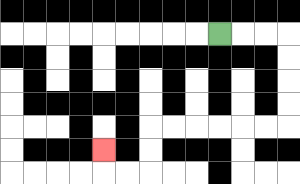{'start': '[9, 1]', 'end': '[4, 6]', 'path_directions': 'R,R,R,D,D,D,D,L,L,L,L,L,L,D,D,L,L,U', 'path_coordinates': '[[9, 1], [10, 1], [11, 1], [12, 1], [12, 2], [12, 3], [12, 4], [12, 5], [11, 5], [10, 5], [9, 5], [8, 5], [7, 5], [6, 5], [6, 6], [6, 7], [5, 7], [4, 7], [4, 6]]'}